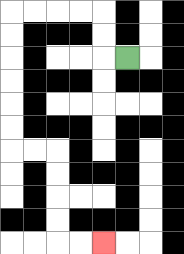{'start': '[5, 2]', 'end': '[4, 10]', 'path_directions': 'L,U,U,L,L,L,L,D,D,D,D,D,D,R,R,D,D,D,D,R,R', 'path_coordinates': '[[5, 2], [4, 2], [4, 1], [4, 0], [3, 0], [2, 0], [1, 0], [0, 0], [0, 1], [0, 2], [0, 3], [0, 4], [0, 5], [0, 6], [1, 6], [2, 6], [2, 7], [2, 8], [2, 9], [2, 10], [3, 10], [4, 10]]'}